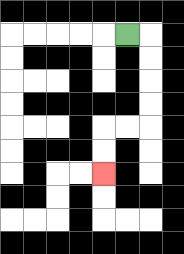{'start': '[5, 1]', 'end': '[4, 7]', 'path_directions': 'R,D,D,D,D,L,L,D,D', 'path_coordinates': '[[5, 1], [6, 1], [6, 2], [6, 3], [6, 4], [6, 5], [5, 5], [4, 5], [4, 6], [4, 7]]'}